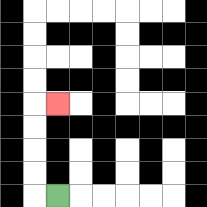{'start': '[2, 8]', 'end': '[2, 4]', 'path_directions': 'L,U,U,U,U,R', 'path_coordinates': '[[2, 8], [1, 8], [1, 7], [1, 6], [1, 5], [1, 4], [2, 4]]'}